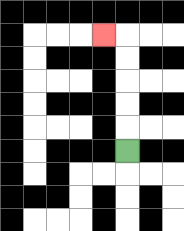{'start': '[5, 6]', 'end': '[4, 1]', 'path_directions': 'U,U,U,U,U,L', 'path_coordinates': '[[5, 6], [5, 5], [5, 4], [5, 3], [5, 2], [5, 1], [4, 1]]'}